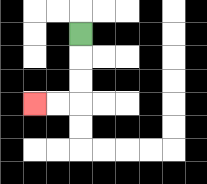{'start': '[3, 1]', 'end': '[1, 4]', 'path_directions': 'D,D,D,L,L', 'path_coordinates': '[[3, 1], [3, 2], [3, 3], [3, 4], [2, 4], [1, 4]]'}